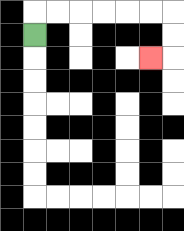{'start': '[1, 1]', 'end': '[6, 2]', 'path_directions': 'U,R,R,R,R,R,R,D,D,L', 'path_coordinates': '[[1, 1], [1, 0], [2, 0], [3, 0], [4, 0], [5, 0], [6, 0], [7, 0], [7, 1], [7, 2], [6, 2]]'}